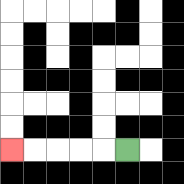{'start': '[5, 6]', 'end': '[0, 6]', 'path_directions': 'L,L,L,L,L', 'path_coordinates': '[[5, 6], [4, 6], [3, 6], [2, 6], [1, 6], [0, 6]]'}